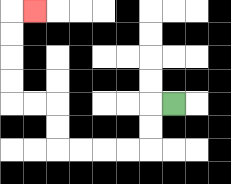{'start': '[7, 4]', 'end': '[1, 0]', 'path_directions': 'L,D,D,L,L,L,L,U,U,L,L,U,U,U,U,R', 'path_coordinates': '[[7, 4], [6, 4], [6, 5], [6, 6], [5, 6], [4, 6], [3, 6], [2, 6], [2, 5], [2, 4], [1, 4], [0, 4], [0, 3], [0, 2], [0, 1], [0, 0], [1, 0]]'}